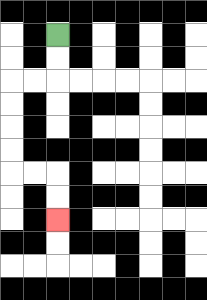{'start': '[2, 1]', 'end': '[2, 9]', 'path_directions': 'D,D,L,L,D,D,D,D,R,R,D,D', 'path_coordinates': '[[2, 1], [2, 2], [2, 3], [1, 3], [0, 3], [0, 4], [0, 5], [0, 6], [0, 7], [1, 7], [2, 7], [2, 8], [2, 9]]'}